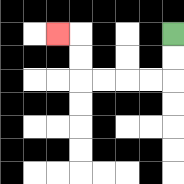{'start': '[7, 1]', 'end': '[2, 1]', 'path_directions': 'D,D,L,L,L,L,U,U,L', 'path_coordinates': '[[7, 1], [7, 2], [7, 3], [6, 3], [5, 3], [4, 3], [3, 3], [3, 2], [3, 1], [2, 1]]'}